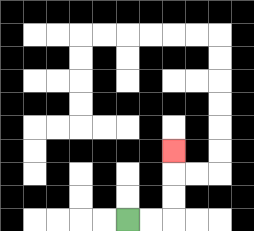{'start': '[5, 9]', 'end': '[7, 6]', 'path_directions': 'R,R,U,U,U', 'path_coordinates': '[[5, 9], [6, 9], [7, 9], [7, 8], [7, 7], [7, 6]]'}